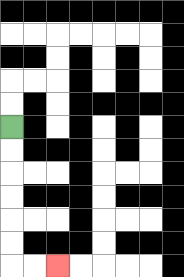{'start': '[0, 5]', 'end': '[2, 11]', 'path_directions': 'D,D,D,D,D,D,R,R', 'path_coordinates': '[[0, 5], [0, 6], [0, 7], [0, 8], [0, 9], [0, 10], [0, 11], [1, 11], [2, 11]]'}